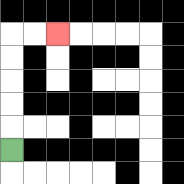{'start': '[0, 6]', 'end': '[2, 1]', 'path_directions': 'U,U,U,U,U,R,R', 'path_coordinates': '[[0, 6], [0, 5], [0, 4], [0, 3], [0, 2], [0, 1], [1, 1], [2, 1]]'}